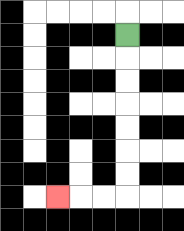{'start': '[5, 1]', 'end': '[2, 8]', 'path_directions': 'D,D,D,D,D,D,D,L,L,L', 'path_coordinates': '[[5, 1], [5, 2], [5, 3], [5, 4], [5, 5], [5, 6], [5, 7], [5, 8], [4, 8], [3, 8], [2, 8]]'}